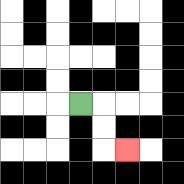{'start': '[3, 4]', 'end': '[5, 6]', 'path_directions': 'R,D,D,R', 'path_coordinates': '[[3, 4], [4, 4], [4, 5], [4, 6], [5, 6]]'}